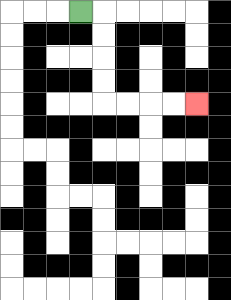{'start': '[3, 0]', 'end': '[8, 4]', 'path_directions': 'R,D,D,D,D,R,R,R,R', 'path_coordinates': '[[3, 0], [4, 0], [4, 1], [4, 2], [4, 3], [4, 4], [5, 4], [6, 4], [7, 4], [8, 4]]'}